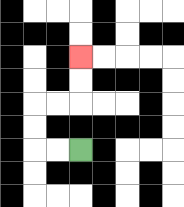{'start': '[3, 6]', 'end': '[3, 2]', 'path_directions': 'L,L,U,U,R,R,U,U', 'path_coordinates': '[[3, 6], [2, 6], [1, 6], [1, 5], [1, 4], [2, 4], [3, 4], [3, 3], [3, 2]]'}